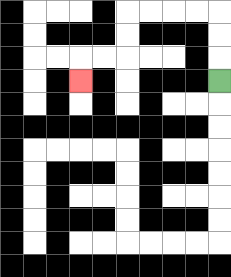{'start': '[9, 3]', 'end': '[3, 3]', 'path_directions': 'U,U,U,L,L,L,L,D,D,L,L,D', 'path_coordinates': '[[9, 3], [9, 2], [9, 1], [9, 0], [8, 0], [7, 0], [6, 0], [5, 0], [5, 1], [5, 2], [4, 2], [3, 2], [3, 3]]'}